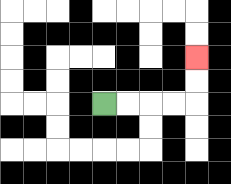{'start': '[4, 4]', 'end': '[8, 2]', 'path_directions': 'R,R,R,R,U,U', 'path_coordinates': '[[4, 4], [5, 4], [6, 4], [7, 4], [8, 4], [8, 3], [8, 2]]'}